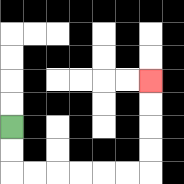{'start': '[0, 5]', 'end': '[6, 3]', 'path_directions': 'D,D,R,R,R,R,R,R,U,U,U,U', 'path_coordinates': '[[0, 5], [0, 6], [0, 7], [1, 7], [2, 7], [3, 7], [4, 7], [5, 7], [6, 7], [6, 6], [6, 5], [6, 4], [6, 3]]'}